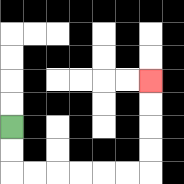{'start': '[0, 5]', 'end': '[6, 3]', 'path_directions': 'D,D,R,R,R,R,R,R,U,U,U,U', 'path_coordinates': '[[0, 5], [0, 6], [0, 7], [1, 7], [2, 7], [3, 7], [4, 7], [5, 7], [6, 7], [6, 6], [6, 5], [6, 4], [6, 3]]'}